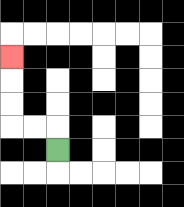{'start': '[2, 6]', 'end': '[0, 2]', 'path_directions': 'U,L,L,U,U,U', 'path_coordinates': '[[2, 6], [2, 5], [1, 5], [0, 5], [0, 4], [0, 3], [0, 2]]'}